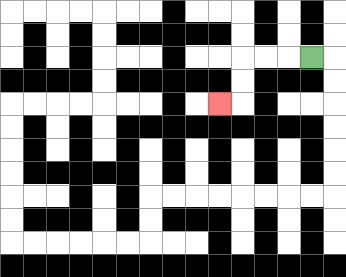{'start': '[13, 2]', 'end': '[9, 4]', 'path_directions': 'L,L,L,D,D,L', 'path_coordinates': '[[13, 2], [12, 2], [11, 2], [10, 2], [10, 3], [10, 4], [9, 4]]'}